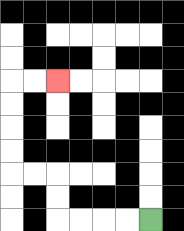{'start': '[6, 9]', 'end': '[2, 3]', 'path_directions': 'L,L,L,L,U,U,L,L,U,U,U,U,R,R', 'path_coordinates': '[[6, 9], [5, 9], [4, 9], [3, 9], [2, 9], [2, 8], [2, 7], [1, 7], [0, 7], [0, 6], [0, 5], [0, 4], [0, 3], [1, 3], [2, 3]]'}